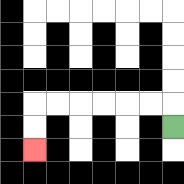{'start': '[7, 5]', 'end': '[1, 6]', 'path_directions': 'U,L,L,L,L,L,L,D,D', 'path_coordinates': '[[7, 5], [7, 4], [6, 4], [5, 4], [4, 4], [3, 4], [2, 4], [1, 4], [1, 5], [1, 6]]'}